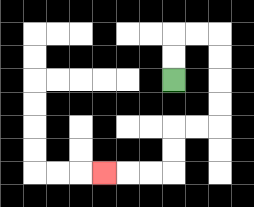{'start': '[7, 3]', 'end': '[4, 7]', 'path_directions': 'U,U,R,R,D,D,D,D,L,L,D,D,L,L,L', 'path_coordinates': '[[7, 3], [7, 2], [7, 1], [8, 1], [9, 1], [9, 2], [9, 3], [9, 4], [9, 5], [8, 5], [7, 5], [7, 6], [7, 7], [6, 7], [5, 7], [4, 7]]'}